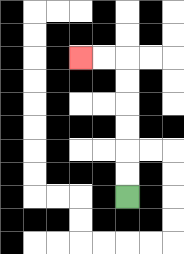{'start': '[5, 8]', 'end': '[3, 2]', 'path_directions': 'U,U,U,U,U,U,L,L', 'path_coordinates': '[[5, 8], [5, 7], [5, 6], [5, 5], [5, 4], [5, 3], [5, 2], [4, 2], [3, 2]]'}